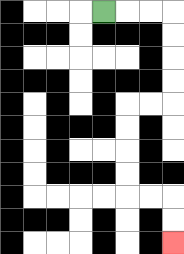{'start': '[4, 0]', 'end': '[7, 10]', 'path_directions': 'R,R,R,D,D,D,D,L,L,D,D,D,D,R,R,D,D', 'path_coordinates': '[[4, 0], [5, 0], [6, 0], [7, 0], [7, 1], [7, 2], [7, 3], [7, 4], [6, 4], [5, 4], [5, 5], [5, 6], [5, 7], [5, 8], [6, 8], [7, 8], [7, 9], [7, 10]]'}